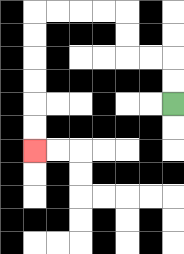{'start': '[7, 4]', 'end': '[1, 6]', 'path_directions': 'U,U,L,L,U,U,L,L,L,L,D,D,D,D,D,D', 'path_coordinates': '[[7, 4], [7, 3], [7, 2], [6, 2], [5, 2], [5, 1], [5, 0], [4, 0], [3, 0], [2, 0], [1, 0], [1, 1], [1, 2], [1, 3], [1, 4], [1, 5], [1, 6]]'}